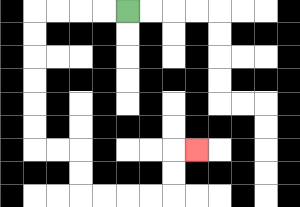{'start': '[5, 0]', 'end': '[8, 6]', 'path_directions': 'L,L,L,L,D,D,D,D,D,D,R,R,D,D,R,R,R,R,U,U,R', 'path_coordinates': '[[5, 0], [4, 0], [3, 0], [2, 0], [1, 0], [1, 1], [1, 2], [1, 3], [1, 4], [1, 5], [1, 6], [2, 6], [3, 6], [3, 7], [3, 8], [4, 8], [5, 8], [6, 8], [7, 8], [7, 7], [7, 6], [8, 6]]'}